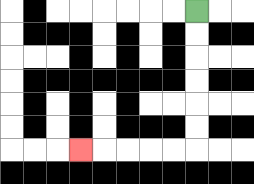{'start': '[8, 0]', 'end': '[3, 6]', 'path_directions': 'D,D,D,D,D,D,L,L,L,L,L', 'path_coordinates': '[[8, 0], [8, 1], [8, 2], [8, 3], [8, 4], [8, 5], [8, 6], [7, 6], [6, 6], [5, 6], [4, 6], [3, 6]]'}